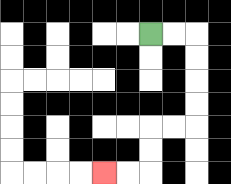{'start': '[6, 1]', 'end': '[4, 7]', 'path_directions': 'R,R,D,D,D,D,L,L,D,D,L,L', 'path_coordinates': '[[6, 1], [7, 1], [8, 1], [8, 2], [8, 3], [8, 4], [8, 5], [7, 5], [6, 5], [6, 6], [6, 7], [5, 7], [4, 7]]'}